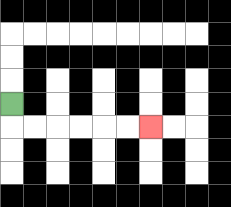{'start': '[0, 4]', 'end': '[6, 5]', 'path_directions': 'D,R,R,R,R,R,R', 'path_coordinates': '[[0, 4], [0, 5], [1, 5], [2, 5], [3, 5], [4, 5], [5, 5], [6, 5]]'}